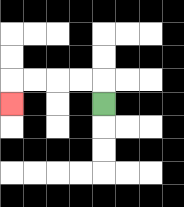{'start': '[4, 4]', 'end': '[0, 4]', 'path_directions': 'U,L,L,L,L,D', 'path_coordinates': '[[4, 4], [4, 3], [3, 3], [2, 3], [1, 3], [0, 3], [0, 4]]'}